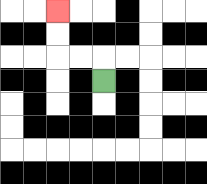{'start': '[4, 3]', 'end': '[2, 0]', 'path_directions': 'U,L,L,U,U', 'path_coordinates': '[[4, 3], [4, 2], [3, 2], [2, 2], [2, 1], [2, 0]]'}